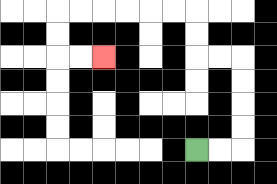{'start': '[8, 6]', 'end': '[4, 2]', 'path_directions': 'R,R,U,U,U,U,L,L,U,U,L,L,L,L,L,L,D,D,R,R', 'path_coordinates': '[[8, 6], [9, 6], [10, 6], [10, 5], [10, 4], [10, 3], [10, 2], [9, 2], [8, 2], [8, 1], [8, 0], [7, 0], [6, 0], [5, 0], [4, 0], [3, 0], [2, 0], [2, 1], [2, 2], [3, 2], [4, 2]]'}